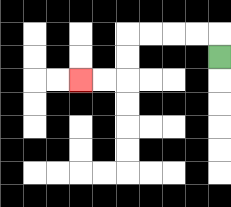{'start': '[9, 2]', 'end': '[3, 3]', 'path_directions': 'U,L,L,L,L,D,D,L,L', 'path_coordinates': '[[9, 2], [9, 1], [8, 1], [7, 1], [6, 1], [5, 1], [5, 2], [5, 3], [4, 3], [3, 3]]'}